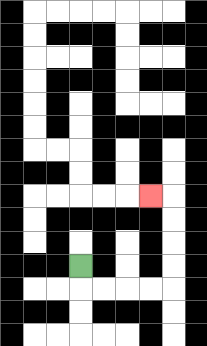{'start': '[3, 11]', 'end': '[6, 8]', 'path_directions': 'D,R,R,R,R,U,U,U,U,L', 'path_coordinates': '[[3, 11], [3, 12], [4, 12], [5, 12], [6, 12], [7, 12], [7, 11], [7, 10], [7, 9], [7, 8], [6, 8]]'}